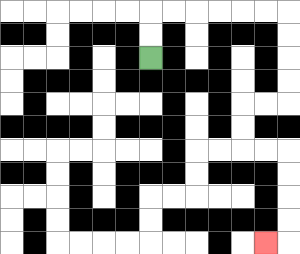{'start': '[6, 2]', 'end': '[11, 10]', 'path_directions': 'U,U,R,R,R,R,R,R,D,D,D,D,L,L,D,D,R,R,D,D,D,D,L', 'path_coordinates': '[[6, 2], [6, 1], [6, 0], [7, 0], [8, 0], [9, 0], [10, 0], [11, 0], [12, 0], [12, 1], [12, 2], [12, 3], [12, 4], [11, 4], [10, 4], [10, 5], [10, 6], [11, 6], [12, 6], [12, 7], [12, 8], [12, 9], [12, 10], [11, 10]]'}